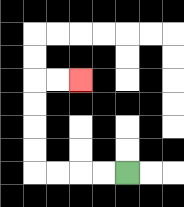{'start': '[5, 7]', 'end': '[3, 3]', 'path_directions': 'L,L,L,L,U,U,U,U,R,R', 'path_coordinates': '[[5, 7], [4, 7], [3, 7], [2, 7], [1, 7], [1, 6], [1, 5], [1, 4], [1, 3], [2, 3], [3, 3]]'}